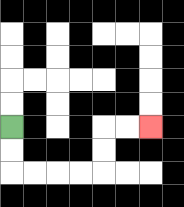{'start': '[0, 5]', 'end': '[6, 5]', 'path_directions': 'D,D,R,R,R,R,U,U,R,R', 'path_coordinates': '[[0, 5], [0, 6], [0, 7], [1, 7], [2, 7], [3, 7], [4, 7], [4, 6], [4, 5], [5, 5], [6, 5]]'}